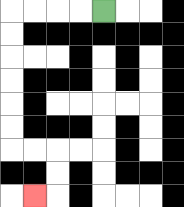{'start': '[4, 0]', 'end': '[1, 8]', 'path_directions': 'L,L,L,L,D,D,D,D,D,D,R,R,D,D,L', 'path_coordinates': '[[4, 0], [3, 0], [2, 0], [1, 0], [0, 0], [0, 1], [0, 2], [0, 3], [0, 4], [0, 5], [0, 6], [1, 6], [2, 6], [2, 7], [2, 8], [1, 8]]'}